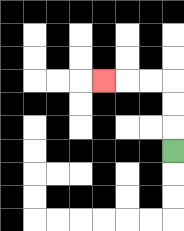{'start': '[7, 6]', 'end': '[4, 3]', 'path_directions': 'U,U,U,L,L,L', 'path_coordinates': '[[7, 6], [7, 5], [7, 4], [7, 3], [6, 3], [5, 3], [4, 3]]'}